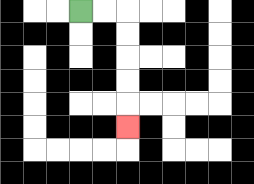{'start': '[3, 0]', 'end': '[5, 5]', 'path_directions': 'R,R,D,D,D,D,D', 'path_coordinates': '[[3, 0], [4, 0], [5, 0], [5, 1], [5, 2], [5, 3], [5, 4], [5, 5]]'}